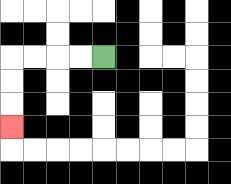{'start': '[4, 2]', 'end': '[0, 5]', 'path_directions': 'L,L,L,L,D,D,D', 'path_coordinates': '[[4, 2], [3, 2], [2, 2], [1, 2], [0, 2], [0, 3], [0, 4], [0, 5]]'}